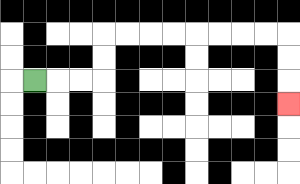{'start': '[1, 3]', 'end': '[12, 4]', 'path_directions': 'R,R,R,U,U,R,R,R,R,R,R,R,R,D,D,D', 'path_coordinates': '[[1, 3], [2, 3], [3, 3], [4, 3], [4, 2], [4, 1], [5, 1], [6, 1], [7, 1], [8, 1], [9, 1], [10, 1], [11, 1], [12, 1], [12, 2], [12, 3], [12, 4]]'}